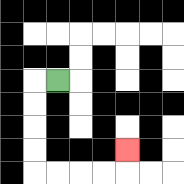{'start': '[2, 3]', 'end': '[5, 6]', 'path_directions': 'L,D,D,D,D,R,R,R,R,U', 'path_coordinates': '[[2, 3], [1, 3], [1, 4], [1, 5], [1, 6], [1, 7], [2, 7], [3, 7], [4, 7], [5, 7], [5, 6]]'}